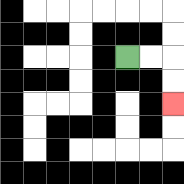{'start': '[5, 2]', 'end': '[7, 4]', 'path_directions': 'R,R,D,D', 'path_coordinates': '[[5, 2], [6, 2], [7, 2], [7, 3], [7, 4]]'}